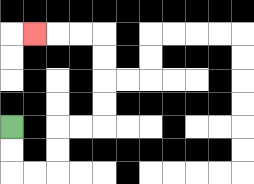{'start': '[0, 5]', 'end': '[1, 1]', 'path_directions': 'D,D,R,R,U,U,R,R,U,U,U,U,L,L,L', 'path_coordinates': '[[0, 5], [0, 6], [0, 7], [1, 7], [2, 7], [2, 6], [2, 5], [3, 5], [4, 5], [4, 4], [4, 3], [4, 2], [4, 1], [3, 1], [2, 1], [1, 1]]'}